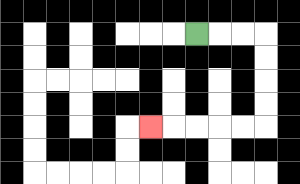{'start': '[8, 1]', 'end': '[6, 5]', 'path_directions': 'R,R,R,D,D,D,D,L,L,L,L,L', 'path_coordinates': '[[8, 1], [9, 1], [10, 1], [11, 1], [11, 2], [11, 3], [11, 4], [11, 5], [10, 5], [9, 5], [8, 5], [7, 5], [6, 5]]'}